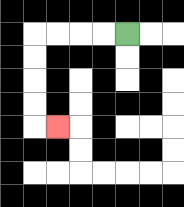{'start': '[5, 1]', 'end': '[2, 5]', 'path_directions': 'L,L,L,L,D,D,D,D,R', 'path_coordinates': '[[5, 1], [4, 1], [3, 1], [2, 1], [1, 1], [1, 2], [1, 3], [1, 4], [1, 5], [2, 5]]'}